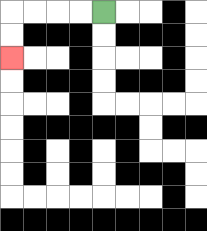{'start': '[4, 0]', 'end': '[0, 2]', 'path_directions': 'L,L,L,L,D,D', 'path_coordinates': '[[4, 0], [3, 0], [2, 0], [1, 0], [0, 0], [0, 1], [0, 2]]'}